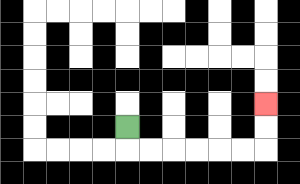{'start': '[5, 5]', 'end': '[11, 4]', 'path_directions': 'D,R,R,R,R,R,R,U,U', 'path_coordinates': '[[5, 5], [5, 6], [6, 6], [7, 6], [8, 6], [9, 6], [10, 6], [11, 6], [11, 5], [11, 4]]'}